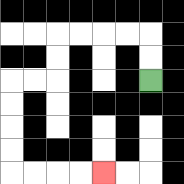{'start': '[6, 3]', 'end': '[4, 7]', 'path_directions': 'U,U,L,L,L,L,D,D,L,L,D,D,D,D,R,R,R,R', 'path_coordinates': '[[6, 3], [6, 2], [6, 1], [5, 1], [4, 1], [3, 1], [2, 1], [2, 2], [2, 3], [1, 3], [0, 3], [0, 4], [0, 5], [0, 6], [0, 7], [1, 7], [2, 7], [3, 7], [4, 7]]'}